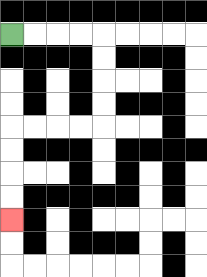{'start': '[0, 1]', 'end': '[0, 9]', 'path_directions': 'R,R,R,R,D,D,D,D,L,L,L,L,D,D,D,D', 'path_coordinates': '[[0, 1], [1, 1], [2, 1], [3, 1], [4, 1], [4, 2], [4, 3], [4, 4], [4, 5], [3, 5], [2, 5], [1, 5], [0, 5], [0, 6], [0, 7], [0, 8], [0, 9]]'}